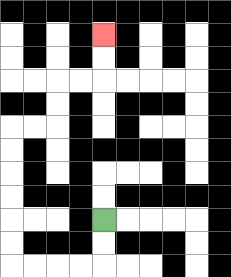{'start': '[4, 9]', 'end': '[4, 1]', 'path_directions': 'D,D,L,L,L,L,U,U,U,U,U,U,R,R,U,U,R,R,U,U', 'path_coordinates': '[[4, 9], [4, 10], [4, 11], [3, 11], [2, 11], [1, 11], [0, 11], [0, 10], [0, 9], [0, 8], [0, 7], [0, 6], [0, 5], [1, 5], [2, 5], [2, 4], [2, 3], [3, 3], [4, 3], [4, 2], [4, 1]]'}